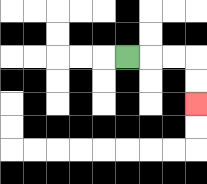{'start': '[5, 2]', 'end': '[8, 4]', 'path_directions': 'R,R,R,D,D', 'path_coordinates': '[[5, 2], [6, 2], [7, 2], [8, 2], [8, 3], [8, 4]]'}